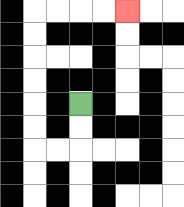{'start': '[3, 4]', 'end': '[5, 0]', 'path_directions': 'D,D,L,L,U,U,U,U,U,U,R,R,R,R', 'path_coordinates': '[[3, 4], [3, 5], [3, 6], [2, 6], [1, 6], [1, 5], [1, 4], [1, 3], [1, 2], [1, 1], [1, 0], [2, 0], [3, 0], [4, 0], [5, 0]]'}